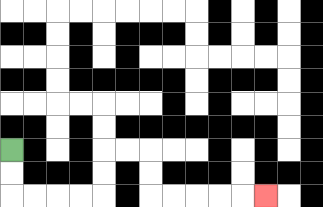{'start': '[0, 6]', 'end': '[11, 8]', 'path_directions': 'D,D,R,R,R,R,U,U,R,R,D,D,R,R,R,R,R', 'path_coordinates': '[[0, 6], [0, 7], [0, 8], [1, 8], [2, 8], [3, 8], [4, 8], [4, 7], [4, 6], [5, 6], [6, 6], [6, 7], [6, 8], [7, 8], [8, 8], [9, 8], [10, 8], [11, 8]]'}